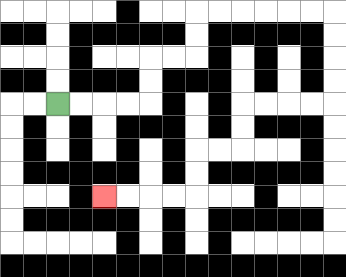{'start': '[2, 4]', 'end': '[4, 8]', 'path_directions': 'R,R,R,R,U,U,R,R,U,U,R,R,R,R,R,R,D,D,D,D,L,L,L,L,D,D,L,L,D,D,L,L,L,L', 'path_coordinates': '[[2, 4], [3, 4], [4, 4], [5, 4], [6, 4], [6, 3], [6, 2], [7, 2], [8, 2], [8, 1], [8, 0], [9, 0], [10, 0], [11, 0], [12, 0], [13, 0], [14, 0], [14, 1], [14, 2], [14, 3], [14, 4], [13, 4], [12, 4], [11, 4], [10, 4], [10, 5], [10, 6], [9, 6], [8, 6], [8, 7], [8, 8], [7, 8], [6, 8], [5, 8], [4, 8]]'}